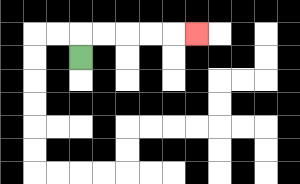{'start': '[3, 2]', 'end': '[8, 1]', 'path_directions': 'U,R,R,R,R,R', 'path_coordinates': '[[3, 2], [3, 1], [4, 1], [5, 1], [6, 1], [7, 1], [8, 1]]'}